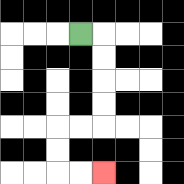{'start': '[3, 1]', 'end': '[4, 7]', 'path_directions': 'R,D,D,D,D,L,L,D,D,R,R', 'path_coordinates': '[[3, 1], [4, 1], [4, 2], [4, 3], [4, 4], [4, 5], [3, 5], [2, 5], [2, 6], [2, 7], [3, 7], [4, 7]]'}